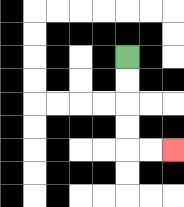{'start': '[5, 2]', 'end': '[7, 6]', 'path_directions': 'D,D,D,D,R,R', 'path_coordinates': '[[5, 2], [5, 3], [5, 4], [5, 5], [5, 6], [6, 6], [7, 6]]'}